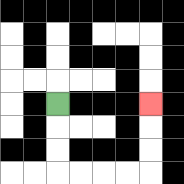{'start': '[2, 4]', 'end': '[6, 4]', 'path_directions': 'D,D,D,R,R,R,R,U,U,U', 'path_coordinates': '[[2, 4], [2, 5], [2, 6], [2, 7], [3, 7], [4, 7], [5, 7], [6, 7], [6, 6], [6, 5], [6, 4]]'}